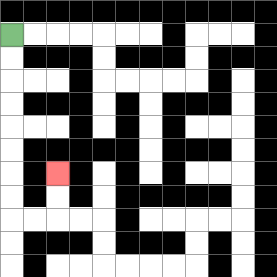{'start': '[0, 1]', 'end': '[2, 7]', 'path_directions': 'D,D,D,D,D,D,D,D,R,R,U,U', 'path_coordinates': '[[0, 1], [0, 2], [0, 3], [0, 4], [0, 5], [0, 6], [0, 7], [0, 8], [0, 9], [1, 9], [2, 9], [2, 8], [2, 7]]'}